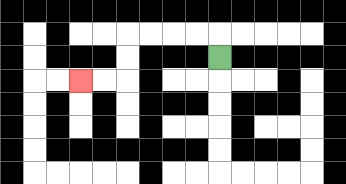{'start': '[9, 2]', 'end': '[3, 3]', 'path_directions': 'U,L,L,L,L,D,D,L,L', 'path_coordinates': '[[9, 2], [9, 1], [8, 1], [7, 1], [6, 1], [5, 1], [5, 2], [5, 3], [4, 3], [3, 3]]'}